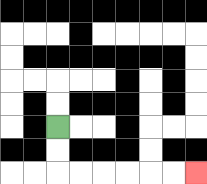{'start': '[2, 5]', 'end': '[8, 7]', 'path_directions': 'D,D,R,R,R,R,R,R', 'path_coordinates': '[[2, 5], [2, 6], [2, 7], [3, 7], [4, 7], [5, 7], [6, 7], [7, 7], [8, 7]]'}